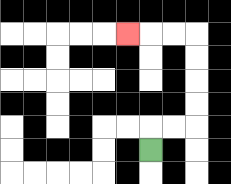{'start': '[6, 6]', 'end': '[5, 1]', 'path_directions': 'U,R,R,U,U,U,U,L,L,L', 'path_coordinates': '[[6, 6], [6, 5], [7, 5], [8, 5], [8, 4], [8, 3], [8, 2], [8, 1], [7, 1], [6, 1], [5, 1]]'}